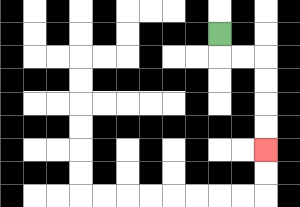{'start': '[9, 1]', 'end': '[11, 6]', 'path_directions': 'D,R,R,D,D,D,D', 'path_coordinates': '[[9, 1], [9, 2], [10, 2], [11, 2], [11, 3], [11, 4], [11, 5], [11, 6]]'}